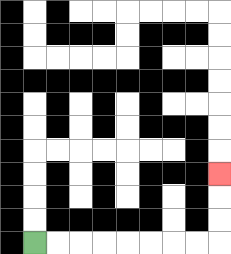{'start': '[1, 10]', 'end': '[9, 7]', 'path_directions': 'R,R,R,R,R,R,R,R,U,U,U', 'path_coordinates': '[[1, 10], [2, 10], [3, 10], [4, 10], [5, 10], [6, 10], [7, 10], [8, 10], [9, 10], [9, 9], [9, 8], [9, 7]]'}